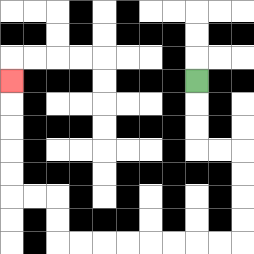{'start': '[8, 3]', 'end': '[0, 3]', 'path_directions': 'D,D,D,R,R,D,D,D,D,L,L,L,L,L,L,L,L,U,U,L,L,U,U,U,U,U', 'path_coordinates': '[[8, 3], [8, 4], [8, 5], [8, 6], [9, 6], [10, 6], [10, 7], [10, 8], [10, 9], [10, 10], [9, 10], [8, 10], [7, 10], [6, 10], [5, 10], [4, 10], [3, 10], [2, 10], [2, 9], [2, 8], [1, 8], [0, 8], [0, 7], [0, 6], [0, 5], [0, 4], [0, 3]]'}